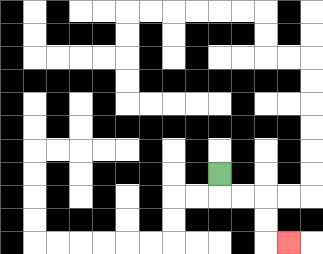{'start': '[9, 7]', 'end': '[12, 10]', 'path_directions': 'D,R,R,D,D,R', 'path_coordinates': '[[9, 7], [9, 8], [10, 8], [11, 8], [11, 9], [11, 10], [12, 10]]'}